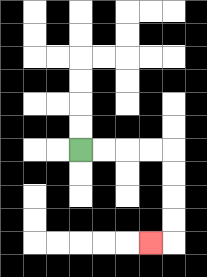{'start': '[3, 6]', 'end': '[6, 10]', 'path_directions': 'R,R,R,R,D,D,D,D,L', 'path_coordinates': '[[3, 6], [4, 6], [5, 6], [6, 6], [7, 6], [7, 7], [7, 8], [7, 9], [7, 10], [6, 10]]'}